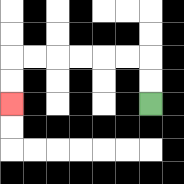{'start': '[6, 4]', 'end': '[0, 4]', 'path_directions': 'U,U,L,L,L,L,L,L,D,D', 'path_coordinates': '[[6, 4], [6, 3], [6, 2], [5, 2], [4, 2], [3, 2], [2, 2], [1, 2], [0, 2], [0, 3], [0, 4]]'}